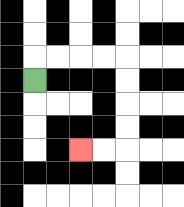{'start': '[1, 3]', 'end': '[3, 6]', 'path_directions': 'U,R,R,R,R,D,D,D,D,L,L', 'path_coordinates': '[[1, 3], [1, 2], [2, 2], [3, 2], [4, 2], [5, 2], [5, 3], [5, 4], [5, 5], [5, 6], [4, 6], [3, 6]]'}